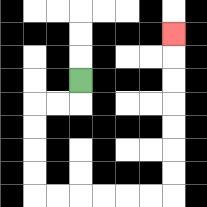{'start': '[3, 3]', 'end': '[7, 1]', 'path_directions': 'D,L,L,D,D,D,D,R,R,R,R,R,R,U,U,U,U,U,U,U', 'path_coordinates': '[[3, 3], [3, 4], [2, 4], [1, 4], [1, 5], [1, 6], [1, 7], [1, 8], [2, 8], [3, 8], [4, 8], [5, 8], [6, 8], [7, 8], [7, 7], [7, 6], [7, 5], [7, 4], [7, 3], [7, 2], [7, 1]]'}